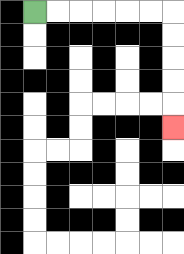{'start': '[1, 0]', 'end': '[7, 5]', 'path_directions': 'R,R,R,R,R,R,D,D,D,D,D', 'path_coordinates': '[[1, 0], [2, 0], [3, 0], [4, 0], [5, 0], [6, 0], [7, 0], [7, 1], [7, 2], [7, 3], [7, 4], [7, 5]]'}